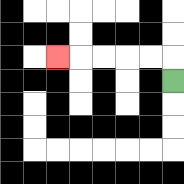{'start': '[7, 3]', 'end': '[2, 2]', 'path_directions': 'U,L,L,L,L,L', 'path_coordinates': '[[7, 3], [7, 2], [6, 2], [5, 2], [4, 2], [3, 2], [2, 2]]'}